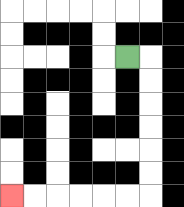{'start': '[5, 2]', 'end': '[0, 8]', 'path_directions': 'R,D,D,D,D,D,D,L,L,L,L,L,L', 'path_coordinates': '[[5, 2], [6, 2], [6, 3], [6, 4], [6, 5], [6, 6], [6, 7], [6, 8], [5, 8], [4, 8], [3, 8], [2, 8], [1, 8], [0, 8]]'}